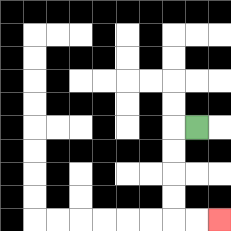{'start': '[8, 5]', 'end': '[9, 9]', 'path_directions': 'L,D,D,D,D,R,R', 'path_coordinates': '[[8, 5], [7, 5], [7, 6], [7, 7], [7, 8], [7, 9], [8, 9], [9, 9]]'}